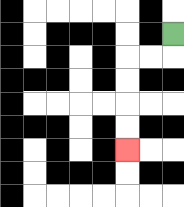{'start': '[7, 1]', 'end': '[5, 6]', 'path_directions': 'D,L,L,D,D,D,D', 'path_coordinates': '[[7, 1], [7, 2], [6, 2], [5, 2], [5, 3], [5, 4], [5, 5], [5, 6]]'}